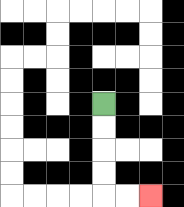{'start': '[4, 4]', 'end': '[6, 8]', 'path_directions': 'D,D,D,D,R,R', 'path_coordinates': '[[4, 4], [4, 5], [4, 6], [4, 7], [4, 8], [5, 8], [6, 8]]'}